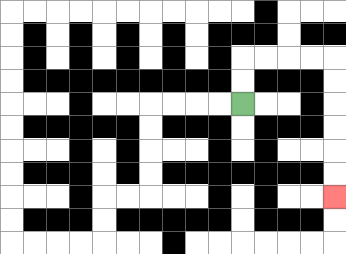{'start': '[10, 4]', 'end': '[14, 8]', 'path_directions': 'U,U,R,R,R,R,D,D,D,D,D,D', 'path_coordinates': '[[10, 4], [10, 3], [10, 2], [11, 2], [12, 2], [13, 2], [14, 2], [14, 3], [14, 4], [14, 5], [14, 6], [14, 7], [14, 8]]'}